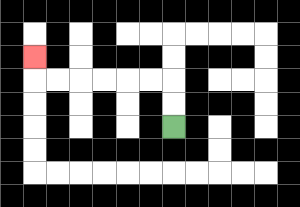{'start': '[7, 5]', 'end': '[1, 2]', 'path_directions': 'U,U,L,L,L,L,L,L,U', 'path_coordinates': '[[7, 5], [7, 4], [7, 3], [6, 3], [5, 3], [4, 3], [3, 3], [2, 3], [1, 3], [1, 2]]'}